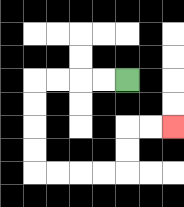{'start': '[5, 3]', 'end': '[7, 5]', 'path_directions': 'L,L,L,L,D,D,D,D,R,R,R,R,U,U,R,R', 'path_coordinates': '[[5, 3], [4, 3], [3, 3], [2, 3], [1, 3], [1, 4], [1, 5], [1, 6], [1, 7], [2, 7], [3, 7], [4, 7], [5, 7], [5, 6], [5, 5], [6, 5], [7, 5]]'}